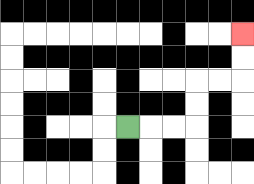{'start': '[5, 5]', 'end': '[10, 1]', 'path_directions': 'R,R,R,U,U,R,R,U,U', 'path_coordinates': '[[5, 5], [6, 5], [7, 5], [8, 5], [8, 4], [8, 3], [9, 3], [10, 3], [10, 2], [10, 1]]'}